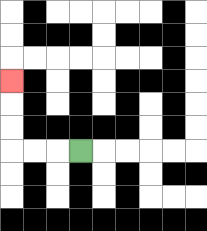{'start': '[3, 6]', 'end': '[0, 3]', 'path_directions': 'L,L,L,U,U,U', 'path_coordinates': '[[3, 6], [2, 6], [1, 6], [0, 6], [0, 5], [0, 4], [0, 3]]'}